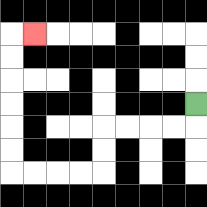{'start': '[8, 4]', 'end': '[1, 1]', 'path_directions': 'D,L,L,L,L,D,D,L,L,L,L,U,U,U,U,U,U,R', 'path_coordinates': '[[8, 4], [8, 5], [7, 5], [6, 5], [5, 5], [4, 5], [4, 6], [4, 7], [3, 7], [2, 7], [1, 7], [0, 7], [0, 6], [0, 5], [0, 4], [0, 3], [0, 2], [0, 1], [1, 1]]'}